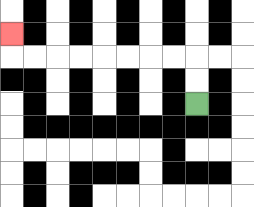{'start': '[8, 4]', 'end': '[0, 1]', 'path_directions': 'U,U,L,L,L,L,L,L,L,L,U', 'path_coordinates': '[[8, 4], [8, 3], [8, 2], [7, 2], [6, 2], [5, 2], [4, 2], [3, 2], [2, 2], [1, 2], [0, 2], [0, 1]]'}